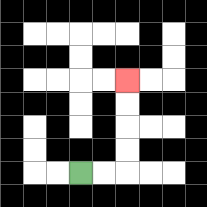{'start': '[3, 7]', 'end': '[5, 3]', 'path_directions': 'R,R,U,U,U,U', 'path_coordinates': '[[3, 7], [4, 7], [5, 7], [5, 6], [5, 5], [5, 4], [5, 3]]'}